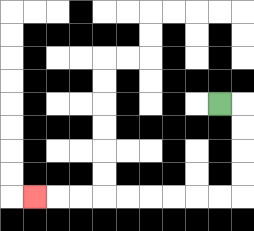{'start': '[9, 4]', 'end': '[1, 8]', 'path_directions': 'R,D,D,D,D,L,L,L,L,L,L,L,L,L', 'path_coordinates': '[[9, 4], [10, 4], [10, 5], [10, 6], [10, 7], [10, 8], [9, 8], [8, 8], [7, 8], [6, 8], [5, 8], [4, 8], [3, 8], [2, 8], [1, 8]]'}